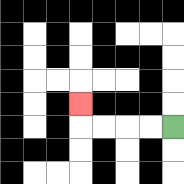{'start': '[7, 5]', 'end': '[3, 4]', 'path_directions': 'L,L,L,L,U', 'path_coordinates': '[[7, 5], [6, 5], [5, 5], [4, 5], [3, 5], [3, 4]]'}